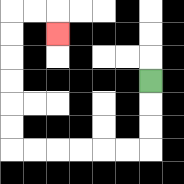{'start': '[6, 3]', 'end': '[2, 1]', 'path_directions': 'D,D,D,L,L,L,L,L,L,U,U,U,U,U,U,R,R,D', 'path_coordinates': '[[6, 3], [6, 4], [6, 5], [6, 6], [5, 6], [4, 6], [3, 6], [2, 6], [1, 6], [0, 6], [0, 5], [0, 4], [0, 3], [0, 2], [0, 1], [0, 0], [1, 0], [2, 0], [2, 1]]'}